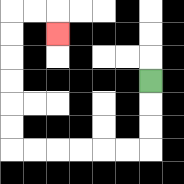{'start': '[6, 3]', 'end': '[2, 1]', 'path_directions': 'D,D,D,L,L,L,L,L,L,U,U,U,U,U,U,R,R,D', 'path_coordinates': '[[6, 3], [6, 4], [6, 5], [6, 6], [5, 6], [4, 6], [3, 6], [2, 6], [1, 6], [0, 6], [0, 5], [0, 4], [0, 3], [0, 2], [0, 1], [0, 0], [1, 0], [2, 0], [2, 1]]'}